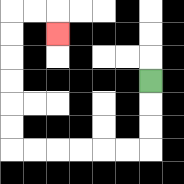{'start': '[6, 3]', 'end': '[2, 1]', 'path_directions': 'D,D,D,L,L,L,L,L,L,U,U,U,U,U,U,R,R,D', 'path_coordinates': '[[6, 3], [6, 4], [6, 5], [6, 6], [5, 6], [4, 6], [3, 6], [2, 6], [1, 6], [0, 6], [0, 5], [0, 4], [0, 3], [0, 2], [0, 1], [0, 0], [1, 0], [2, 0], [2, 1]]'}